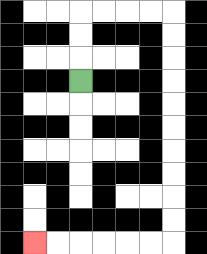{'start': '[3, 3]', 'end': '[1, 10]', 'path_directions': 'U,U,U,R,R,R,R,D,D,D,D,D,D,D,D,D,D,L,L,L,L,L,L', 'path_coordinates': '[[3, 3], [3, 2], [3, 1], [3, 0], [4, 0], [5, 0], [6, 0], [7, 0], [7, 1], [7, 2], [7, 3], [7, 4], [7, 5], [7, 6], [7, 7], [7, 8], [7, 9], [7, 10], [6, 10], [5, 10], [4, 10], [3, 10], [2, 10], [1, 10]]'}